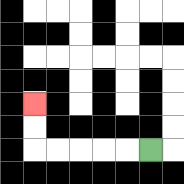{'start': '[6, 6]', 'end': '[1, 4]', 'path_directions': 'L,L,L,L,L,U,U', 'path_coordinates': '[[6, 6], [5, 6], [4, 6], [3, 6], [2, 6], [1, 6], [1, 5], [1, 4]]'}